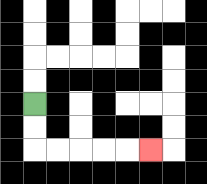{'start': '[1, 4]', 'end': '[6, 6]', 'path_directions': 'D,D,R,R,R,R,R', 'path_coordinates': '[[1, 4], [1, 5], [1, 6], [2, 6], [3, 6], [4, 6], [5, 6], [6, 6]]'}